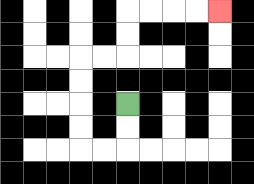{'start': '[5, 4]', 'end': '[9, 0]', 'path_directions': 'D,D,L,L,U,U,U,U,R,R,U,U,R,R,R,R', 'path_coordinates': '[[5, 4], [5, 5], [5, 6], [4, 6], [3, 6], [3, 5], [3, 4], [3, 3], [3, 2], [4, 2], [5, 2], [5, 1], [5, 0], [6, 0], [7, 0], [8, 0], [9, 0]]'}